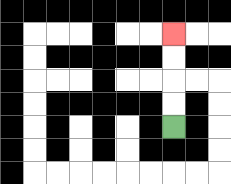{'start': '[7, 5]', 'end': '[7, 1]', 'path_directions': 'U,U,U,U', 'path_coordinates': '[[7, 5], [7, 4], [7, 3], [7, 2], [7, 1]]'}